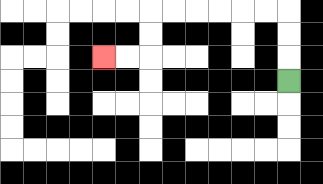{'start': '[12, 3]', 'end': '[4, 2]', 'path_directions': 'U,U,U,L,L,L,L,L,L,D,D,L,L', 'path_coordinates': '[[12, 3], [12, 2], [12, 1], [12, 0], [11, 0], [10, 0], [9, 0], [8, 0], [7, 0], [6, 0], [6, 1], [6, 2], [5, 2], [4, 2]]'}